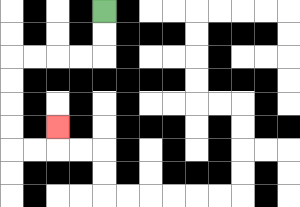{'start': '[4, 0]', 'end': '[2, 5]', 'path_directions': 'D,D,L,L,L,L,D,D,D,D,R,R,U', 'path_coordinates': '[[4, 0], [4, 1], [4, 2], [3, 2], [2, 2], [1, 2], [0, 2], [0, 3], [0, 4], [0, 5], [0, 6], [1, 6], [2, 6], [2, 5]]'}